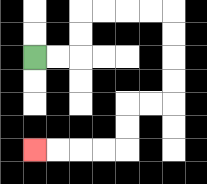{'start': '[1, 2]', 'end': '[1, 6]', 'path_directions': 'R,R,U,U,R,R,R,R,D,D,D,D,L,L,D,D,L,L,L,L', 'path_coordinates': '[[1, 2], [2, 2], [3, 2], [3, 1], [3, 0], [4, 0], [5, 0], [6, 0], [7, 0], [7, 1], [7, 2], [7, 3], [7, 4], [6, 4], [5, 4], [5, 5], [5, 6], [4, 6], [3, 6], [2, 6], [1, 6]]'}